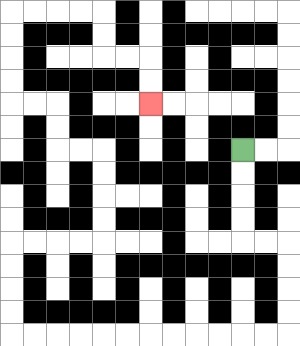{'start': '[10, 6]', 'end': '[6, 4]', 'path_directions': 'D,D,D,D,R,R,D,D,D,D,L,L,L,L,L,L,L,L,L,L,L,L,U,U,U,U,R,R,R,R,U,U,U,U,L,L,U,U,L,L,U,U,U,U,R,R,R,R,D,D,R,R,D,D', 'path_coordinates': '[[10, 6], [10, 7], [10, 8], [10, 9], [10, 10], [11, 10], [12, 10], [12, 11], [12, 12], [12, 13], [12, 14], [11, 14], [10, 14], [9, 14], [8, 14], [7, 14], [6, 14], [5, 14], [4, 14], [3, 14], [2, 14], [1, 14], [0, 14], [0, 13], [0, 12], [0, 11], [0, 10], [1, 10], [2, 10], [3, 10], [4, 10], [4, 9], [4, 8], [4, 7], [4, 6], [3, 6], [2, 6], [2, 5], [2, 4], [1, 4], [0, 4], [0, 3], [0, 2], [0, 1], [0, 0], [1, 0], [2, 0], [3, 0], [4, 0], [4, 1], [4, 2], [5, 2], [6, 2], [6, 3], [6, 4]]'}